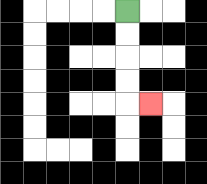{'start': '[5, 0]', 'end': '[6, 4]', 'path_directions': 'D,D,D,D,R', 'path_coordinates': '[[5, 0], [5, 1], [5, 2], [5, 3], [5, 4], [6, 4]]'}